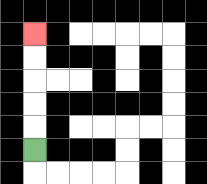{'start': '[1, 6]', 'end': '[1, 1]', 'path_directions': 'U,U,U,U,U', 'path_coordinates': '[[1, 6], [1, 5], [1, 4], [1, 3], [1, 2], [1, 1]]'}